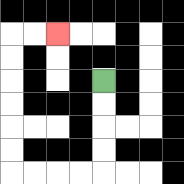{'start': '[4, 3]', 'end': '[2, 1]', 'path_directions': 'D,D,D,D,L,L,L,L,U,U,U,U,U,U,R,R', 'path_coordinates': '[[4, 3], [4, 4], [4, 5], [4, 6], [4, 7], [3, 7], [2, 7], [1, 7], [0, 7], [0, 6], [0, 5], [0, 4], [0, 3], [0, 2], [0, 1], [1, 1], [2, 1]]'}